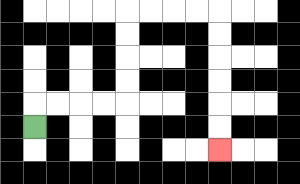{'start': '[1, 5]', 'end': '[9, 6]', 'path_directions': 'U,R,R,R,R,U,U,U,U,R,R,R,R,D,D,D,D,D,D', 'path_coordinates': '[[1, 5], [1, 4], [2, 4], [3, 4], [4, 4], [5, 4], [5, 3], [5, 2], [5, 1], [5, 0], [6, 0], [7, 0], [8, 0], [9, 0], [9, 1], [9, 2], [9, 3], [9, 4], [9, 5], [9, 6]]'}